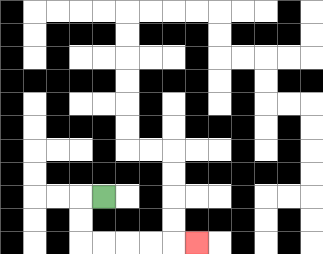{'start': '[4, 8]', 'end': '[8, 10]', 'path_directions': 'L,D,D,R,R,R,R,R', 'path_coordinates': '[[4, 8], [3, 8], [3, 9], [3, 10], [4, 10], [5, 10], [6, 10], [7, 10], [8, 10]]'}